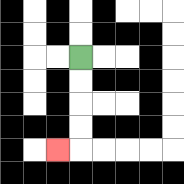{'start': '[3, 2]', 'end': '[2, 6]', 'path_directions': 'D,D,D,D,L', 'path_coordinates': '[[3, 2], [3, 3], [3, 4], [3, 5], [3, 6], [2, 6]]'}